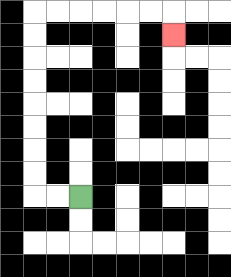{'start': '[3, 8]', 'end': '[7, 1]', 'path_directions': 'L,L,U,U,U,U,U,U,U,U,R,R,R,R,R,R,D', 'path_coordinates': '[[3, 8], [2, 8], [1, 8], [1, 7], [1, 6], [1, 5], [1, 4], [1, 3], [1, 2], [1, 1], [1, 0], [2, 0], [3, 0], [4, 0], [5, 0], [6, 0], [7, 0], [7, 1]]'}